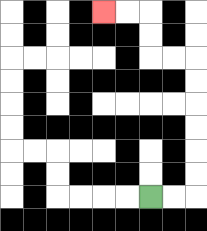{'start': '[6, 8]', 'end': '[4, 0]', 'path_directions': 'R,R,U,U,U,U,U,U,L,L,U,U,L,L', 'path_coordinates': '[[6, 8], [7, 8], [8, 8], [8, 7], [8, 6], [8, 5], [8, 4], [8, 3], [8, 2], [7, 2], [6, 2], [6, 1], [6, 0], [5, 0], [4, 0]]'}